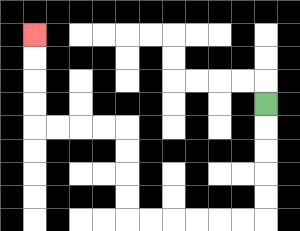{'start': '[11, 4]', 'end': '[1, 1]', 'path_directions': 'D,D,D,D,D,L,L,L,L,L,L,U,U,U,U,L,L,L,L,U,U,U,U', 'path_coordinates': '[[11, 4], [11, 5], [11, 6], [11, 7], [11, 8], [11, 9], [10, 9], [9, 9], [8, 9], [7, 9], [6, 9], [5, 9], [5, 8], [5, 7], [5, 6], [5, 5], [4, 5], [3, 5], [2, 5], [1, 5], [1, 4], [1, 3], [1, 2], [1, 1]]'}